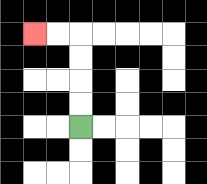{'start': '[3, 5]', 'end': '[1, 1]', 'path_directions': 'U,U,U,U,L,L', 'path_coordinates': '[[3, 5], [3, 4], [3, 3], [3, 2], [3, 1], [2, 1], [1, 1]]'}